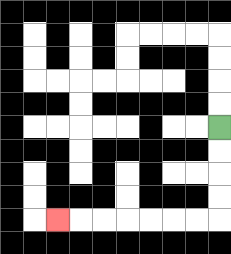{'start': '[9, 5]', 'end': '[2, 9]', 'path_directions': 'D,D,D,D,L,L,L,L,L,L,L', 'path_coordinates': '[[9, 5], [9, 6], [9, 7], [9, 8], [9, 9], [8, 9], [7, 9], [6, 9], [5, 9], [4, 9], [3, 9], [2, 9]]'}